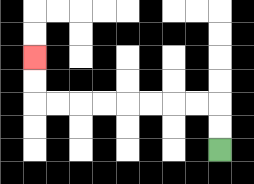{'start': '[9, 6]', 'end': '[1, 2]', 'path_directions': 'U,U,L,L,L,L,L,L,L,L,U,U', 'path_coordinates': '[[9, 6], [9, 5], [9, 4], [8, 4], [7, 4], [6, 4], [5, 4], [4, 4], [3, 4], [2, 4], [1, 4], [1, 3], [1, 2]]'}